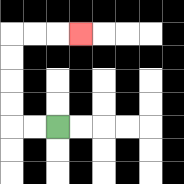{'start': '[2, 5]', 'end': '[3, 1]', 'path_directions': 'L,L,U,U,U,U,R,R,R', 'path_coordinates': '[[2, 5], [1, 5], [0, 5], [0, 4], [0, 3], [0, 2], [0, 1], [1, 1], [2, 1], [3, 1]]'}